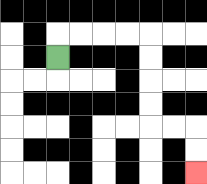{'start': '[2, 2]', 'end': '[8, 7]', 'path_directions': 'U,R,R,R,R,D,D,D,D,R,R,D,D', 'path_coordinates': '[[2, 2], [2, 1], [3, 1], [4, 1], [5, 1], [6, 1], [6, 2], [6, 3], [6, 4], [6, 5], [7, 5], [8, 5], [8, 6], [8, 7]]'}